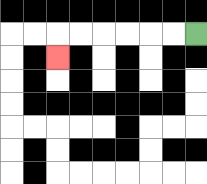{'start': '[8, 1]', 'end': '[2, 2]', 'path_directions': 'L,L,L,L,L,L,D', 'path_coordinates': '[[8, 1], [7, 1], [6, 1], [5, 1], [4, 1], [3, 1], [2, 1], [2, 2]]'}